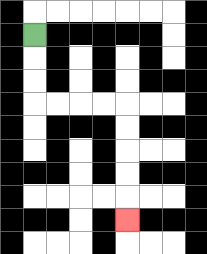{'start': '[1, 1]', 'end': '[5, 9]', 'path_directions': 'D,D,D,R,R,R,R,D,D,D,D,D', 'path_coordinates': '[[1, 1], [1, 2], [1, 3], [1, 4], [2, 4], [3, 4], [4, 4], [5, 4], [5, 5], [5, 6], [5, 7], [5, 8], [5, 9]]'}